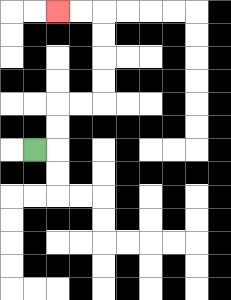{'start': '[1, 6]', 'end': '[2, 0]', 'path_directions': 'R,U,U,R,R,U,U,U,U,L,L', 'path_coordinates': '[[1, 6], [2, 6], [2, 5], [2, 4], [3, 4], [4, 4], [4, 3], [4, 2], [4, 1], [4, 0], [3, 0], [2, 0]]'}